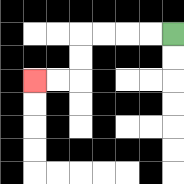{'start': '[7, 1]', 'end': '[1, 3]', 'path_directions': 'L,L,L,L,D,D,L,L', 'path_coordinates': '[[7, 1], [6, 1], [5, 1], [4, 1], [3, 1], [3, 2], [3, 3], [2, 3], [1, 3]]'}